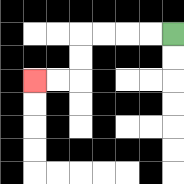{'start': '[7, 1]', 'end': '[1, 3]', 'path_directions': 'L,L,L,L,D,D,L,L', 'path_coordinates': '[[7, 1], [6, 1], [5, 1], [4, 1], [3, 1], [3, 2], [3, 3], [2, 3], [1, 3]]'}